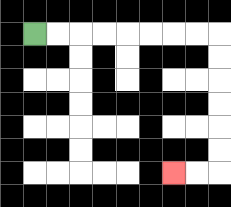{'start': '[1, 1]', 'end': '[7, 7]', 'path_directions': 'R,R,R,R,R,R,R,R,D,D,D,D,D,D,L,L', 'path_coordinates': '[[1, 1], [2, 1], [3, 1], [4, 1], [5, 1], [6, 1], [7, 1], [8, 1], [9, 1], [9, 2], [9, 3], [9, 4], [9, 5], [9, 6], [9, 7], [8, 7], [7, 7]]'}